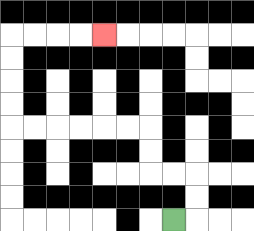{'start': '[7, 9]', 'end': '[4, 1]', 'path_directions': 'R,U,U,L,L,U,U,L,L,L,L,L,L,U,U,U,U,R,R,R,R', 'path_coordinates': '[[7, 9], [8, 9], [8, 8], [8, 7], [7, 7], [6, 7], [6, 6], [6, 5], [5, 5], [4, 5], [3, 5], [2, 5], [1, 5], [0, 5], [0, 4], [0, 3], [0, 2], [0, 1], [1, 1], [2, 1], [3, 1], [4, 1]]'}